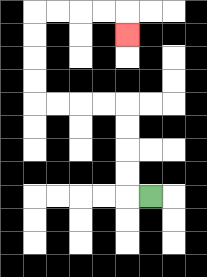{'start': '[6, 8]', 'end': '[5, 1]', 'path_directions': 'L,U,U,U,U,L,L,L,L,U,U,U,U,R,R,R,R,D', 'path_coordinates': '[[6, 8], [5, 8], [5, 7], [5, 6], [5, 5], [5, 4], [4, 4], [3, 4], [2, 4], [1, 4], [1, 3], [1, 2], [1, 1], [1, 0], [2, 0], [3, 0], [4, 0], [5, 0], [5, 1]]'}